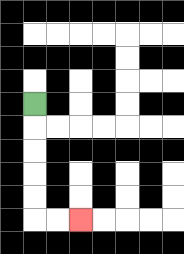{'start': '[1, 4]', 'end': '[3, 9]', 'path_directions': 'D,D,D,D,D,R,R', 'path_coordinates': '[[1, 4], [1, 5], [1, 6], [1, 7], [1, 8], [1, 9], [2, 9], [3, 9]]'}